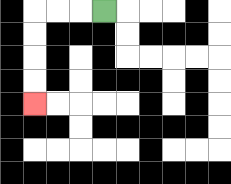{'start': '[4, 0]', 'end': '[1, 4]', 'path_directions': 'L,L,L,D,D,D,D', 'path_coordinates': '[[4, 0], [3, 0], [2, 0], [1, 0], [1, 1], [1, 2], [1, 3], [1, 4]]'}